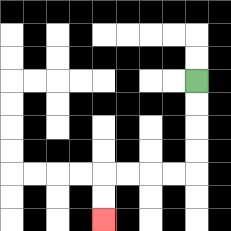{'start': '[8, 3]', 'end': '[4, 9]', 'path_directions': 'D,D,D,D,L,L,L,L,D,D', 'path_coordinates': '[[8, 3], [8, 4], [8, 5], [8, 6], [8, 7], [7, 7], [6, 7], [5, 7], [4, 7], [4, 8], [4, 9]]'}